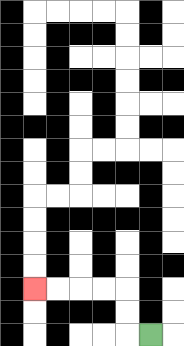{'start': '[6, 14]', 'end': '[1, 12]', 'path_directions': 'L,U,U,L,L,L,L', 'path_coordinates': '[[6, 14], [5, 14], [5, 13], [5, 12], [4, 12], [3, 12], [2, 12], [1, 12]]'}